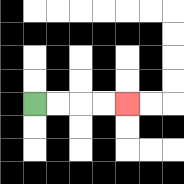{'start': '[1, 4]', 'end': '[5, 4]', 'path_directions': 'R,R,R,R', 'path_coordinates': '[[1, 4], [2, 4], [3, 4], [4, 4], [5, 4]]'}